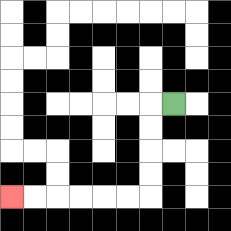{'start': '[7, 4]', 'end': '[0, 8]', 'path_directions': 'L,D,D,D,D,L,L,L,L,L,L', 'path_coordinates': '[[7, 4], [6, 4], [6, 5], [6, 6], [6, 7], [6, 8], [5, 8], [4, 8], [3, 8], [2, 8], [1, 8], [0, 8]]'}